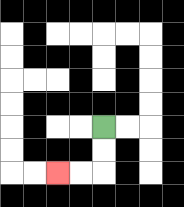{'start': '[4, 5]', 'end': '[2, 7]', 'path_directions': 'D,D,L,L', 'path_coordinates': '[[4, 5], [4, 6], [4, 7], [3, 7], [2, 7]]'}